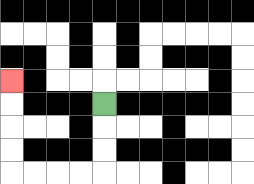{'start': '[4, 4]', 'end': '[0, 3]', 'path_directions': 'D,D,D,L,L,L,L,U,U,U,U', 'path_coordinates': '[[4, 4], [4, 5], [4, 6], [4, 7], [3, 7], [2, 7], [1, 7], [0, 7], [0, 6], [0, 5], [0, 4], [0, 3]]'}